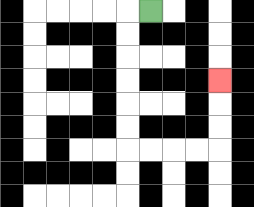{'start': '[6, 0]', 'end': '[9, 3]', 'path_directions': 'L,D,D,D,D,D,D,R,R,R,R,U,U,U', 'path_coordinates': '[[6, 0], [5, 0], [5, 1], [5, 2], [5, 3], [5, 4], [5, 5], [5, 6], [6, 6], [7, 6], [8, 6], [9, 6], [9, 5], [9, 4], [9, 3]]'}